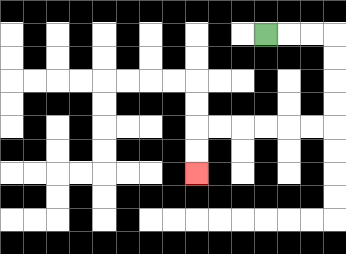{'start': '[11, 1]', 'end': '[8, 7]', 'path_directions': 'R,R,R,D,D,D,D,L,L,L,L,L,L,D,D', 'path_coordinates': '[[11, 1], [12, 1], [13, 1], [14, 1], [14, 2], [14, 3], [14, 4], [14, 5], [13, 5], [12, 5], [11, 5], [10, 5], [9, 5], [8, 5], [8, 6], [8, 7]]'}